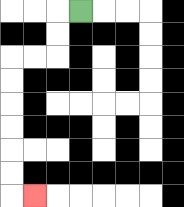{'start': '[3, 0]', 'end': '[1, 8]', 'path_directions': 'L,D,D,L,L,D,D,D,D,D,D,R', 'path_coordinates': '[[3, 0], [2, 0], [2, 1], [2, 2], [1, 2], [0, 2], [0, 3], [0, 4], [0, 5], [0, 6], [0, 7], [0, 8], [1, 8]]'}